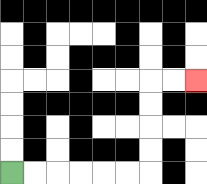{'start': '[0, 7]', 'end': '[8, 3]', 'path_directions': 'R,R,R,R,R,R,U,U,U,U,R,R', 'path_coordinates': '[[0, 7], [1, 7], [2, 7], [3, 7], [4, 7], [5, 7], [6, 7], [6, 6], [6, 5], [6, 4], [6, 3], [7, 3], [8, 3]]'}